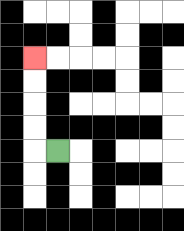{'start': '[2, 6]', 'end': '[1, 2]', 'path_directions': 'L,U,U,U,U', 'path_coordinates': '[[2, 6], [1, 6], [1, 5], [1, 4], [1, 3], [1, 2]]'}